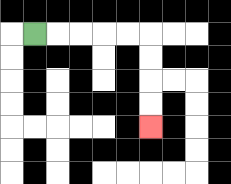{'start': '[1, 1]', 'end': '[6, 5]', 'path_directions': 'R,R,R,R,R,D,D,D,D', 'path_coordinates': '[[1, 1], [2, 1], [3, 1], [4, 1], [5, 1], [6, 1], [6, 2], [6, 3], [6, 4], [6, 5]]'}